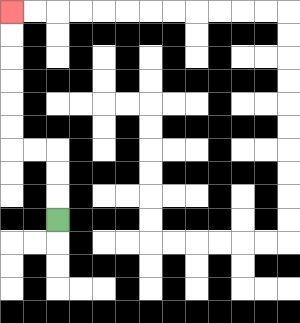{'start': '[2, 9]', 'end': '[0, 0]', 'path_directions': 'U,U,U,L,L,U,U,U,U,U,U', 'path_coordinates': '[[2, 9], [2, 8], [2, 7], [2, 6], [1, 6], [0, 6], [0, 5], [0, 4], [0, 3], [0, 2], [0, 1], [0, 0]]'}